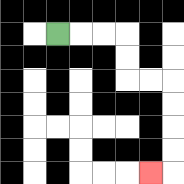{'start': '[2, 1]', 'end': '[6, 7]', 'path_directions': 'R,R,R,D,D,R,R,D,D,D,D,L', 'path_coordinates': '[[2, 1], [3, 1], [4, 1], [5, 1], [5, 2], [5, 3], [6, 3], [7, 3], [7, 4], [7, 5], [7, 6], [7, 7], [6, 7]]'}